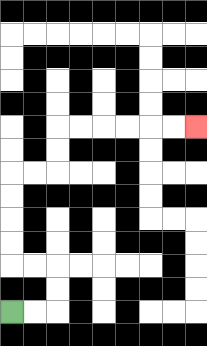{'start': '[0, 13]', 'end': '[8, 5]', 'path_directions': 'R,R,U,U,L,L,U,U,U,U,R,R,U,U,R,R,R,R,R,R', 'path_coordinates': '[[0, 13], [1, 13], [2, 13], [2, 12], [2, 11], [1, 11], [0, 11], [0, 10], [0, 9], [0, 8], [0, 7], [1, 7], [2, 7], [2, 6], [2, 5], [3, 5], [4, 5], [5, 5], [6, 5], [7, 5], [8, 5]]'}